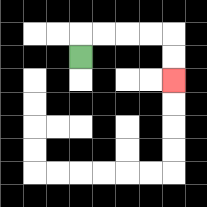{'start': '[3, 2]', 'end': '[7, 3]', 'path_directions': 'U,R,R,R,R,D,D', 'path_coordinates': '[[3, 2], [3, 1], [4, 1], [5, 1], [6, 1], [7, 1], [7, 2], [7, 3]]'}